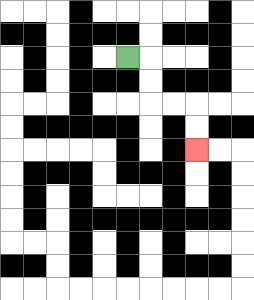{'start': '[5, 2]', 'end': '[8, 6]', 'path_directions': 'R,D,D,R,R,D,D', 'path_coordinates': '[[5, 2], [6, 2], [6, 3], [6, 4], [7, 4], [8, 4], [8, 5], [8, 6]]'}